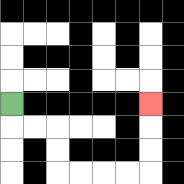{'start': '[0, 4]', 'end': '[6, 4]', 'path_directions': 'D,R,R,D,D,R,R,R,R,U,U,U', 'path_coordinates': '[[0, 4], [0, 5], [1, 5], [2, 5], [2, 6], [2, 7], [3, 7], [4, 7], [5, 7], [6, 7], [6, 6], [6, 5], [6, 4]]'}